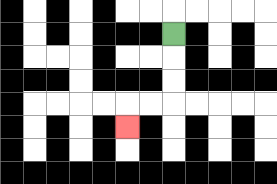{'start': '[7, 1]', 'end': '[5, 5]', 'path_directions': 'D,D,D,L,L,D', 'path_coordinates': '[[7, 1], [7, 2], [7, 3], [7, 4], [6, 4], [5, 4], [5, 5]]'}